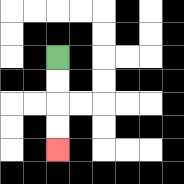{'start': '[2, 2]', 'end': '[2, 6]', 'path_directions': 'D,D,D,D', 'path_coordinates': '[[2, 2], [2, 3], [2, 4], [2, 5], [2, 6]]'}